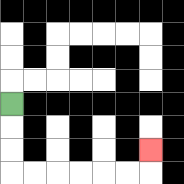{'start': '[0, 4]', 'end': '[6, 6]', 'path_directions': 'D,D,D,R,R,R,R,R,R,U', 'path_coordinates': '[[0, 4], [0, 5], [0, 6], [0, 7], [1, 7], [2, 7], [3, 7], [4, 7], [5, 7], [6, 7], [6, 6]]'}